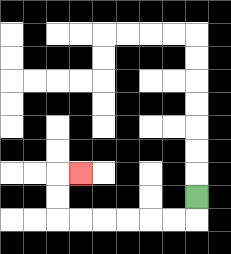{'start': '[8, 8]', 'end': '[3, 7]', 'path_directions': 'D,L,L,L,L,L,L,U,U,R', 'path_coordinates': '[[8, 8], [8, 9], [7, 9], [6, 9], [5, 9], [4, 9], [3, 9], [2, 9], [2, 8], [2, 7], [3, 7]]'}